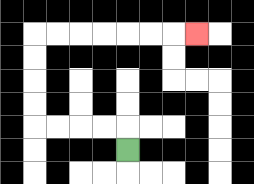{'start': '[5, 6]', 'end': '[8, 1]', 'path_directions': 'U,L,L,L,L,U,U,U,U,R,R,R,R,R,R,R', 'path_coordinates': '[[5, 6], [5, 5], [4, 5], [3, 5], [2, 5], [1, 5], [1, 4], [1, 3], [1, 2], [1, 1], [2, 1], [3, 1], [4, 1], [5, 1], [6, 1], [7, 1], [8, 1]]'}